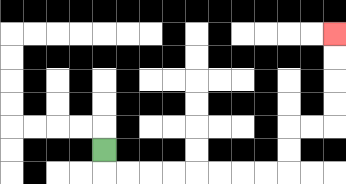{'start': '[4, 6]', 'end': '[14, 1]', 'path_directions': 'D,R,R,R,R,R,R,R,R,U,U,R,R,U,U,U,U', 'path_coordinates': '[[4, 6], [4, 7], [5, 7], [6, 7], [7, 7], [8, 7], [9, 7], [10, 7], [11, 7], [12, 7], [12, 6], [12, 5], [13, 5], [14, 5], [14, 4], [14, 3], [14, 2], [14, 1]]'}